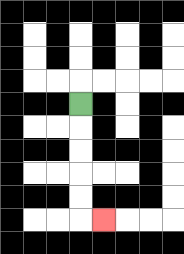{'start': '[3, 4]', 'end': '[4, 9]', 'path_directions': 'D,D,D,D,D,R', 'path_coordinates': '[[3, 4], [3, 5], [3, 6], [3, 7], [3, 8], [3, 9], [4, 9]]'}